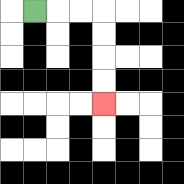{'start': '[1, 0]', 'end': '[4, 4]', 'path_directions': 'R,R,R,D,D,D,D', 'path_coordinates': '[[1, 0], [2, 0], [3, 0], [4, 0], [4, 1], [4, 2], [4, 3], [4, 4]]'}